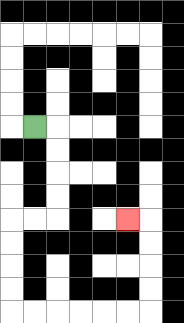{'start': '[1, 5]', 'end': '[5, 9]', 'path_directions': 'R,D,D,D,D,L,L,D,D,D,D,R,R,R,R,R,R,U,U,U,U,L', 'path_coordinates': '[[1, 5], [2, 5], [2, 6], [2, 7], [2, 8], [2, 9], [1, 9], [0, 9], [0, 10], [0, 11], [0, 12], [0, 13], [1, 13], [2, 13], [3, 13], [4, 13], [5, 13], [6, 13], [6, 12], [6, 11], [6, 10], [6, 9], [5, 9]]'}